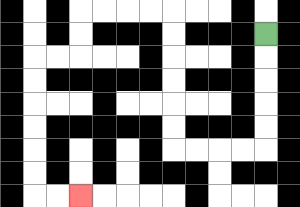{'start': '[11, 1]', 'end': '[3, 8]', 'path_directions': 'D,D,D,D,D,L,L,L,L,U,U,U,U,U,U,L,L,L,L,D,D,L,L,D,D,D,D,D,D,R,R', 'path_coordinates': '[[11, 1], [11, 2], [11, 3], [11, 4], [11, 5], [11, 6], [10, 6], [9, 6], [8, 6], [7, 6], [7, 5], [7, 4], [7, 3], [7, 2], [7, 1], [7, 0], [6, 0], [5, 0], [4, 0], [3, 0], [3, 1], [3, 2], [2, 2], [1, 2], [1, 3], [1, 4], [1, 5], [1, 6], [1, 7], [1, 8], [2, 8], [3, 8]]'}